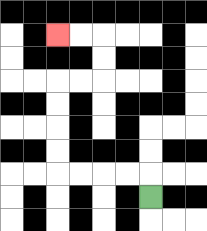{'start': '[6, 8]', 'end': '[2, 1]', 'path_directions': 'U,L,L,L,L,U,U,U,U,R,R,U,U,L,L', 'path_coordinates': '[[6, 8], [6, 7], [5, 7], [4, 7], [3, 7], [2, 7], [2, 6], [2, 5], [2, 4], [2, 3], [3, 3], [4, 3], [4, 2], [4, 1], [3, 1], [2, 1]]'}